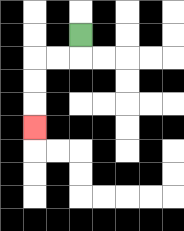{'start': '[3, 1]', 'end': '[1, 5]', 'path_directions': 'D,L,L,D,D,D', 'path_coordinates': '[[3, 1], [3, 2], [2, 2], [1, 2], [1, 3], [1, 4], [1, 5]]'}